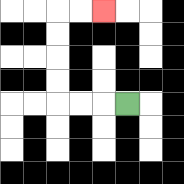{'start': '[5, 4]', 'end': '[4, 0]', 'path_directions': 'L,L,L,U,U,U,U,R,R', 'path_coordinates': '[[5, 4], [4, 4], [3, 4], [2, 4], [2, 3], [2, 2], [2, 1], [2, 0], [3, 0], [4, 0]]'}